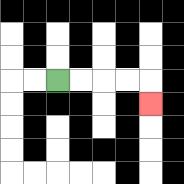{'start': '[2, 3]', 'end': '[6, 4]', 'path_directions': 'R,R,R,R,D', 'path_coordinates': '[[2, 3], [3, 3], [4, 3], [5, 3], [6, 3], [6, 4]]'}